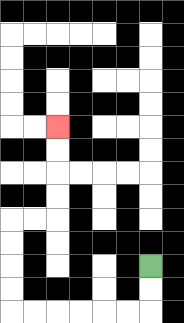{'start': '[6, 11]', 'end': '[2, 5]', 'path_directions': 'D,D,L,L,L,L,L,L,U,U,U,U,R,R,U,U,U,U', 'path_coordinates': '[[6, 11], [6, 12], [6, 13], [5, 13], [4, 13], [3, 13], [2, 13], [1, 13], [0, 13], [0, 12], [0, 11], [0, 10], [0, 9], [1, 9], [2, 9], [2, 8], [2, 7], [2, 6], [2, 5]]'}